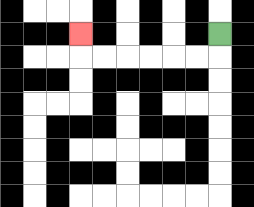{'start': '[9, 1]', 'end': '[3, 1]', 'path_directions': 'D,L,L,L,L,L,L,U', 'path_coordinates': '[[9, 1], [9, 2], [8, 2], [7, 2], [6, 2], [5, 2], [4, 2], [3, 2], [3, 1]]'}